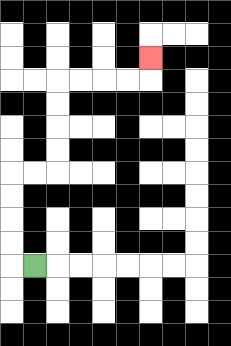{'start': '[1, 11]', 'end': '[6, 2]', 'path_directions': 'L,U,U,U,U,R,R,U,U,U,U,R,R,R,R,U', 'path_coordinates': '[[1, 11], [0, 11], [0, 10], [0, 9], [0, 8], [0, 7], [1, 7], [2, 7], [2, 6], [2, 5], [2, 4], [2, 3], [3, 3], [4, 3], [5, 3], [6, 3], [6, 2]]'}